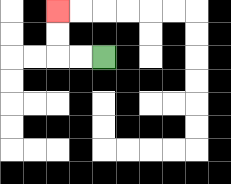{'start': '[4, 2]', 'end': '[2, 0]', 'path_directions': 'L,L,U,U', 'path_coordinates': '[[4, 2], [3, 2], [2, 2], [2, 1], [2, 0]]'}